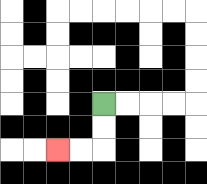{'start': '[4, 4]', 'end': '[2, 6]', 'path_directions': 'D,D,L,L', 'path_coordinates': '[[4, 4], [4, 5], [4, 6], [3, 6], [2, 6]]'}